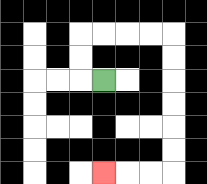{'start': '[4, 3]', 'end': '[4, 7]', 'path_directions': 'L,U,U,R,R,R,R,D,D,D,D,D,D,L,L,L', 'path_coordinates': '[[4, 3], [3, 3], [3, 2], [3, 1], [4, 1], [5, 1], [6, 1], [7, 1], [7, 2], [7, 3], [7, 4], [7, 5], [7, 6], [7, 7], [6, 7], [5, 7], [4, 7]]'}